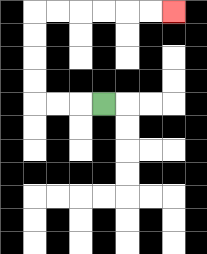{'start': '[4, 4]', 'end': '[7, 0]', 'path_directions': 'L,L,L,U,U,U,U,R,R,R,R,R,R', 'path_coordinates': '[[4, 4], [3, 4], [2, 4], [1, 4], [1, 3], [1, 2], [1, 1], [1, 0], [2, 0], [3, 0], [4, 0], [5, 0], [6, 0], [7, 0]]'}